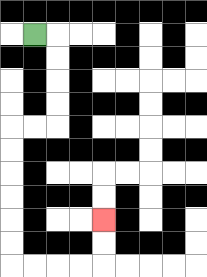{'start': '[1, 1]', 'end': '[4, 9]', 'path_directions': 'R,D,D,D,D,L,L,D,D,D,D,D,D,R,R,R,R,U,U', 'path_coordinates': '[[1, 1], [2, 1], [2, 2], [2, 3], [2, 4], [2, 5], [1, 5], [0, 5], [0, 6], [0, 7], [0, 8], [0, 9], [0, 10], [0, 11], [1, 11], [2, 11], [3, 11], [4, 11], [4, 10], [4, 9]]'}